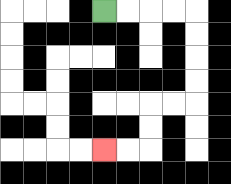{'start': '[4, 0]', 'end': '[4, 6]', 'path_directions': 'R,R,R,R,D,D,D,D,L,L,D,D,L,L', 'path_coordinates': '[[4, 0], [5, 0], [6, 0], [7, 0], [8, 0], [8, 1], [8, 2], [8, 3], [8, 4], [7, 4], [6, 4], [6, 5], [6, 6], [5, 6], [4, 6]]'}